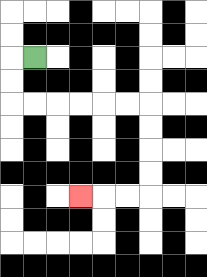{'start': '[1, 2]', 'end': '[3, 8]', 'path_directions': 'L,D,D,R,R,R,R,R,R,D,D,D,D,L,L,L', 'path_coordinates': '[[1, 2], [0, 2], [0, 3], [0, 4], [1, 4], [2, 4], [3, 4], [4, 4], [5, 4], [6, 4], [6, 5], [6, 6], [6, 7], [6, 8], [5, 8], [4, 8], [3, 8]]'}